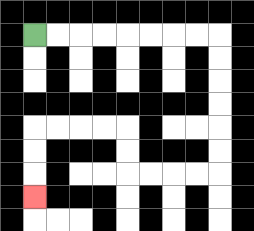{'start': '[1, 1]', 'end': '[1, 8]', 'path_directions': 'R,R,R,R,R,R,R,R,D,D,D,D,D,D,L,L,L,L,U,U,L,L,L,L,D,D,D', 'path_coordinates': '[[1, 1], [2, 1], [3, 1], [4, 1], [5, 1], [6, 1], [7, 1], [8, 1], [9, 1], [9, 2], [9, 3], [9, 4], [9, 5], [9, 6], [9, 7], [8, 7], [7, 7], [6, 7], [5, 7], [5, 6], [5, 5], [4, 5], [3, 5], [2, 5], [1, 5], [1, 6], [1, 7], [1, 8]]'}